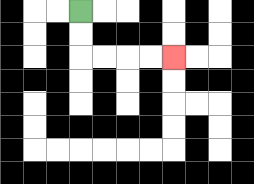{'start': '[3, 0]', 'end': '[7, 2]', 'path_directions': 'D,D,R,R,R,R', 'path_coordinates': '[[3, 0], [3, 1], [3, 2], [4, 2], [5, 2], [6, 2], [7, 2]]'}